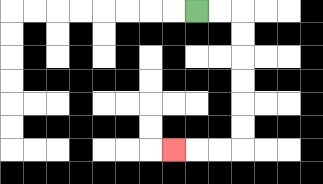{'start': '[8, 0]', 'end': '[7, 6]', 'path_directions': 'R,R,D,D,D,D,D,D,L,L,L', 'path_coordinates': '[[8, 0], [9, 0], [10, 0], [10, 1], [10, 2], [10, 3], [10, 4], [10, 5], [10, 6], [9, 6], [8, 6], [7, 6]]'}